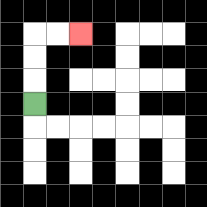{'start': '[1, 4]', 'end': '[3, 1]', 'path_directions': 'U,U,U,R,R', 'path_coordinates': '[[1, 4], [1, 3], [1, 2], [1, 1], [2, 1], [3, 1]]'}